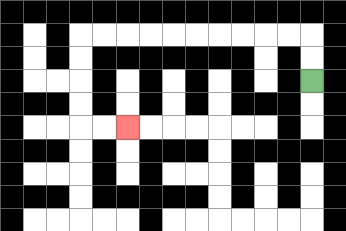{'start': '[13, 3]', 'end': '[5, 5]', 'path_directions': 'U,U,L,L,L,L,L,L,L,L,L,L,D,D,D,D,R,R', 'path_coordinates': '[[13, 3], [13, 2], [13, 1], [12, 1], [11, 1], [10, 1], [9, 1], [8, 1], [7, 1], [6, 1], [5, 1], [4, 1], [3, 1], [3, 2], [3, 3], [3, 4], [3, 5], [4, 5], [5, 5]]'}